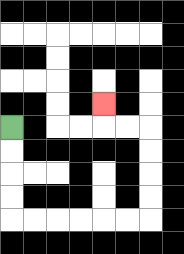{'start': '[0, 5]', 'end': '[4, 4]', 'path_directions': 'D,D,D,D,R,R,R,R,R,R,U,U,U,U,L,L,U', 'path_coordinates': '[[0, 5], [0, 6], [0, 7], [0, 8], [0, 9], [1, 9], [2, 9], [3, 9], [4, 9], [5, 9], [6, 9], [6, 8], [6, 7], [6, 6], [6, 5], [5, 5], [4, 5], [4, 4]]'}